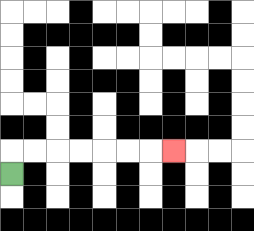{'start': '[0, 7]', 'end': '[7, 6]', 'path_directions': 'U,R,R,R,R,R,R,R', 'path_coordinates': '[[0, 7], [0, 6], [1, 6], [2, 6], [3, 6], [4, 6], [5, 6], [6, 6], [7, 6]]'}